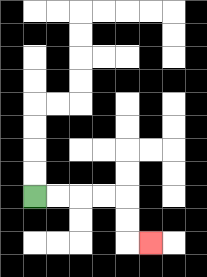{'start': '[1, 8]', 'end': '[6, 10]', 'path_directions': 'R,R,R,R,D,D,R', 'path_coordinates': '[[1, 8], [2, 8], [3, 8], [4, 8], [5, 8], [5, 9], [5, 10], [6, 10]]'}